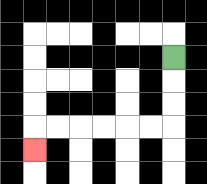{'start': '[7, 2]', 'end': '[1, 6]', 'path_directions': 'D,D,D,L,L,L,L,L,L,D', 'path_coordinates': '[[7, 2], [7, 3], [7, 4], [7, 5], [6, 5], [5, 5], [4, 5], [3, 5], [2, 5], [1, 5], [1, 6]]'}